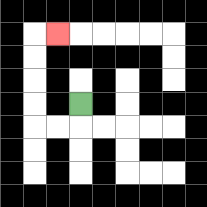{'start': '[3, 4]', 'end': '[2, 1]', 'path_directions': 'D,L,L,U,U,U,U,R', 'path_coordinates': '[[3, 4], [3, 5], [2, 5], [1, 5], [1, 4], [1, 3], [1, 2], [1, 1], [2, 1]]'}